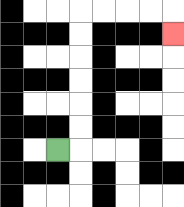{'start': '[2, 6]', 'end': '[7, 1]', 'path_directions': 'R,U,U,U,U,U,U,R,R,R,R,D', 'path_coordinates': '[[2, 6], [3, 6], [3, 5], [3, 4], [3, 3], [3, 2], [3, 1], [3, 0], [4, 0], [5, 0], [6, 0], [7, 0], [7, 1]]'}